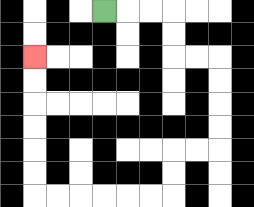{'start': '[4, 0]', 'end': '[1, 2]', 'path_directions': 'R,R,R,D,D,R,R,D,D,D,D,L,L,D,D,L,L,L,L,L,L,U,U,U,U,U,U', 'path_coordinates': '[[4, 0], [5, 0], [6, 0], [7, 0], [7, 1], [7, 2], [8, 2], [9, 2], [9, 3], [9, 4], [9, 5], [9, 6], [8, 6], [7, 6], [7, 7], [7, 8], [6, 8], [5, 8], [4, 8], [3, 8], [2, 8], [1, 8], [1, 7], [1, 6], [1, 5], [1, 4], [1, 3], [1, 2]]'}